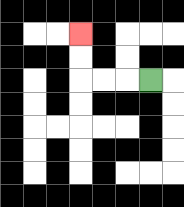{'start': '[6, 3]', 'end': '[3, 1]', 'path_directions': 'L,L,L,U,U', 'path_coordinates': '[[6, 3], [5, 3], [4, 3], [3, 3], [3, 2], [3, 1]]'}